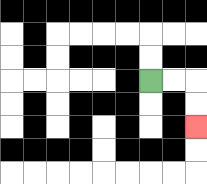{'start': '[6, 3]', 'end': '[8, 5]', 'path_directions': 'R,R,D,D', 'path_coordinates': '[[6, 3], [7, 3], [8, 3], [8, 4], [8, 5]]'}